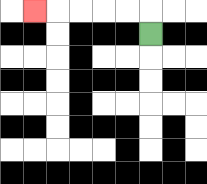{'start': '[6, 1]', 'end': '[1, 0]', 'path_directions': 'U,L,L,L,L,L', 'path_coordinates': '[[6, 1], [6, 0], [5, 0], [4, 0], [3, 0], [2, 0], [1, 0]]'}